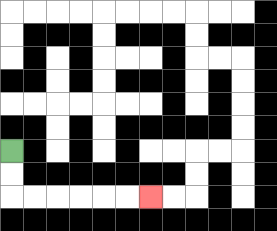{'start': '[0, 6]', 'end': '[6, 8]', 'path_directions': 'D,D,R,R,R,R,R,R', 'path_coordinates': '[[0, 6], [0, 7], [0, 8], [1, 8], [2, 8], [3, 8], [4, 8], [5, 8], [6, 8]]'}